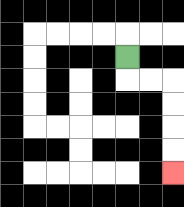{'start': '[5, 2]', 'end': '[7, 7]', 'path_directions': 'D,R,R,D,D,D,D', 'path_coordinates': '[[5, 2], [5, 3], [6, 3], [7, 3], [7, 4], [7, 5], [7, 6], [7, 7]]'}